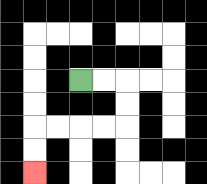{'start': '[3, 3]', 'end': '[1, 7]', 'path_directions': 'R,R,D,D,L,L,L,L,D,D', 'path_coordinates': '[[3, 3], [4, 3], [5, 3], [5, 4], [5, 5], [4, 5], [3, 5], [2, 5], [1, 5], [1, 6], [1, 7]]'}